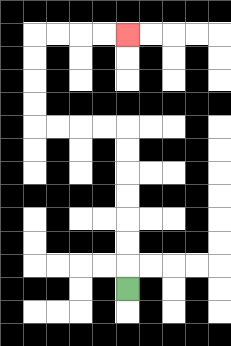{'start': '[5, 12]', 'end': '[5, 1]', 'path_directions': 'U,U,U,U,U,U,U,L,L,L,L,U,U,U,U,R,R,R,R', 'path_coordinates': '[[5, 12], [5, 11], [5, 10], [5, 9], [5, 8], [5, 7], [5, 6], [5, 5], [4, 5], [3, 5], [2, 5], [1, 5], [1, 4], [1, 3], [1, 2], [1, 1], [2, 1], [3, 1], [4, 1], [5, 1]]'}